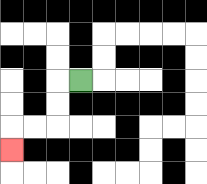{'start': '[3, 3]', 'end': '[0, 6]', 'path_directions': 'L,D,D,L,L,D', 'path_coordinates': '[[3, 3], [2, 3], [2, 4], [2, 5], [1, 5], [0, 5], [0, 6]]'}